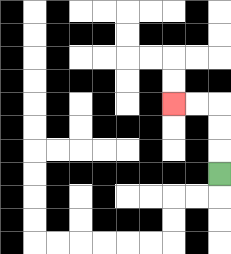{'start': '[9, 7]', 'end': '[7, 4]', 'path_directions': 'U,U,U,L,L', 'path_coordinates': '[[9, 7], [9, 6], [9, 5], [9, 4], [8, 4], [7, 4]]'}